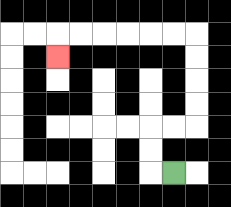{'start': '[7, 7]', 'end': '[2, 2]', 'path_directions': 'L,U,U,R,R,U,U,U,U,L,L,L,L,L,L,D', 'path_coordinates': '[[7, 7], [6, 7], [6, 6], [6, 5], [7, 5], [8, 5], [8, 4], [8, 3], [8, 2], [8, 1], [7, 1], [6, 1], [5, 1], [4, 1], [3, 1], [2, 1], [2, 2]]'}